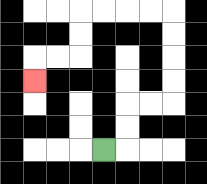{'start': '[4, 6]', 'end': '[1, 3]', 'path_directions': 'R,U,U,R,R,U,U,U,U,L,L,L,L,D,D,L,L,D', 'path_coordinates': '[[4, 6], [5, 6], [5, 5], [5, 4], [6, 4], [7, 4], [7, 3], [7, 2], [7, 1], [7, 0], [6, 0], [5, 0], [4, 0], [3, 0], [3, 1], [3, 2], [2, 2], [1, 2], [1, 3]]'}